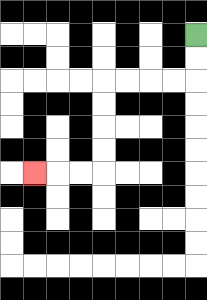{'start': '[8, 1]', 'end': '[1, 7]', 'path_directions': 'D,D,L,L,L,L,D,D,D,D,L,L,L', 'path_coordinates': '[[8, 1], [8, 2], [8, 3], [7, 3], [6, 3], [5, 3], [4, 3], [4, 4], [4, 5], [4, 6], [4, 7], [3, 7], [2, 7], [1, 7]]'}